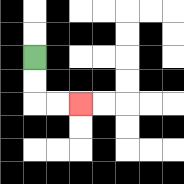{'start': '[1, 2]', 'end': '[3, 4]', 'path_directions': 'D,D,R,R', 'path_coordinates': '[[1, 2], [1, 3], [1, 4], [2, 4], [3, 4]]'}